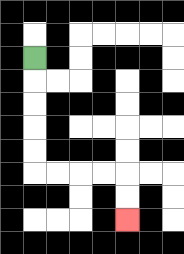{'start': '[1, 2]', 'end': '[5, 9]', 'path_directions': 'D,D,D,D,D,R,R,R,R,D,D', 'path_coordinates': '[[1, 2], [1, 3], [1, 4], [1, 5], [1, 6], [1, 7], [2, 7], [3, 7], [4, 7], [5, 7], [5, 8], [5, 9]]'}